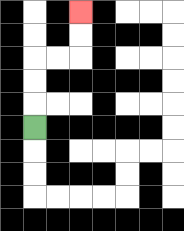{'start': '[1, 5]', 'end': '[3, 0]', 'path_directions': 'U,U,U,R,R,U,U', 'path_coordinates': '[[1, 5], [1, 4], [1, 3], [1, 2], [2, 2], [3, 2], [3, 1], [3, 0]]'}